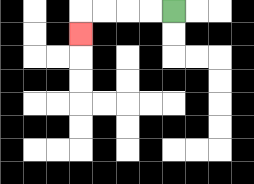{'start': '[7, 0]', 'end': '[3, 1]', 'path_directions': 'L,L,L,L,D', 'path_coordinates': '[[7, 0], [6, 0], [5, 0], [4, 0], [3, 0], [3, 1]]'}